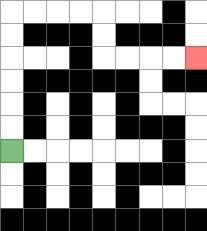{'start': '[0, 6]', 'end': '[8, 2]', 'path_directions': 'U,U,U,U,U,U,R,R,R,R,D,D,R,R,R,R', 'path_coordinates': '[[0, 6], [0, 5], [0, 4], [0, 3], [0, 2], [0, 1], [0, 0], [1, 0], [2, 0], [3, 0], [4, 0], [4, 1], [4, 2], [5, 2], [6, 2], [7, 2], [8, 2]]'}